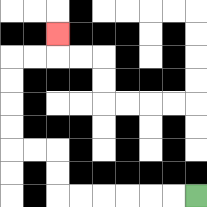{'start': '[8, 8]', 'end': '[2, 1]', 'path_directions': 'L,L,L,L,L,L,U,U,L,L,U,U,U,U,R,R,U', 'path_coordinates': '[[8, 8], [7, 8], [6, 8], [5, 8], [4, 8], [3, 8], [2, 8], [2, 7], [2, 6], [1, 6], [0, 6], [0, 5], [0, 4], [0, 3], [0, 2], [1, 2], [2, 2], [2, 1]]'}